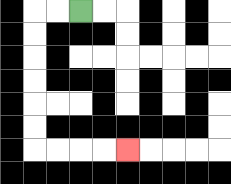{'start': '[3, 0]', 'end': '[5, 6]', 'path_directions': 'L,L,D,D,D,D,D,D,R,R,R,R', 'path_coordinates': '[[3, 0], [2, 0], [1, 0], [1, 1], [1, 2], [1, 3], [1, 4], [1, 5], [1, 6], [2, 6], [3, 6], [4, 6], [5, 6]]'}